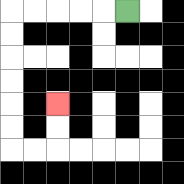{'start': '[5, 0]', 'end': '[2, 4]', 'path_directions': 'L,L,L,L,L,D,D,D,D,D,D,R,R,U,U', 'path_coordinates': '[[5, 0], [4, 0], [3, 0], [2, 0], [1, 0], [0, 0], [0, 1], [0, 2], [0, 3], [0, 4], [0, 5], [0, 6], [1, 6], [2, 6], [2, 5], [2, 4]]'}